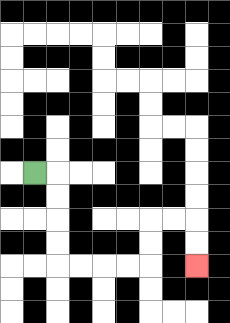{'start': '[1, 7]', 'end': '[8, 11]', 'path_directions': 'R,D,D,D,D,R,R,R,R,U,U,R,R,D,D', 'path_coordinates': '[[1, 7], [2, 7], [2, 8], [2, 9], [2, 10], [2, 11], [3, 11], [4, 11], [5, 11], [6, 11], [6, 10], [6, 9], [7, 9], [8, 9], [8, 10], [8, 11]]'}